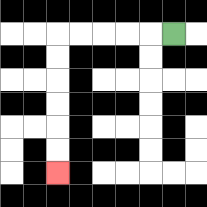{'start': '[7, 1]', 'end': '[2, 7]', 'path_directions': 'L,L,L,L,L,D,D,D,D,D,D', 'path_coordinates': '[[7, 1], [6, 1], [5, 1], [4, 1], [3, 1], [2, 1], [2, 2], [2, 3], [2, 4], [2, 5], [2, 6], [2, 7]]'}